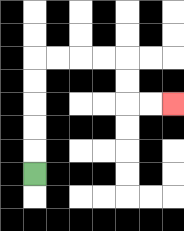{'start': '[1, 7]', 'end': '[7, 4]', 'path_directions': 'U,U,U,U,U,R,R,R,R,D,D,R,R', 'path_coordinates': '[[1, 7], [1, 6], [1, 5], [1, 4], [1, 3], [1, 2], [2, 2], [3, 2], [4, 2], [5, 2], [5, 3], [5, 4], [6, 4], [7, 4]]'}